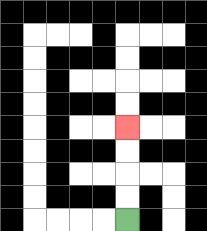{'start': '[5, 9]', 'end': '[5, 5]', 'path_directions': 'U,U,U,U', 'path_coordinates': '[[5, 9], [5, 8], [5, 7], [5, 6], [5, 5]]'}